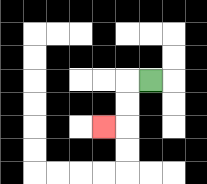{'start': '[6, 3]', 'end': '[4, 5]', 'path_directions': 'L,D,D,L', 'path_coordinates': '[[6, 3], [5, 3], [5, 4], [5, 5], [4, 5]]'}